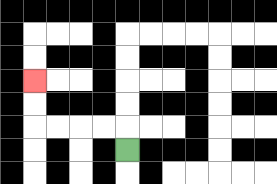{'start': '[5, 6]', 'end': '[1, 3]', 'path_directions': 'U,L,L,L,L,U,U', 'path_coordinates': '[[5, 6], [5, 5], [4, 5], [3, 5], [2, 5], [1, 5], [1, 4], [1, 3]]'}